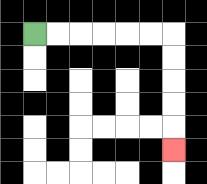{'start': '[1, 1]', 'end': '[7, 6]', 'path_directions': 'R,R,R,R,R,R,D,D,D,D,D', 'path_coordinates': '[[1, 1], [2, 1], [3, 1], [4, 1], [5, 1], [6, 1], [7, 1], [7, 2], [7, 3], [7, 4], [7, 5], [7, 6]]'}